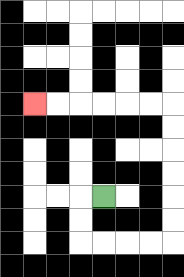{'start': '[4, 8]', 'end': '[1, 4]', 'path_directions': 'L,D,D,R,R,R,R,U,U,U,U,U,U,L,L,L,L,L,L', 'path_coordinates': '[[4, 8], [3, 8], [3, 9], [3, 10], [4, 10], [5, 10], [6, 10], [7, 10], [7, 9], [7, 8], [7, 7], [7, 6], [7, 5], [7, 4], [6, 4], [5, 4], [4, 4], [3, 4], [2, 4], [1, 4]]'}